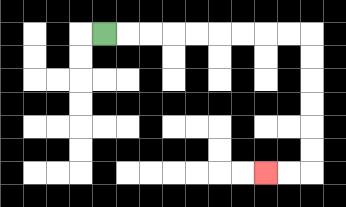{'start': '[4, 1]', 'end': '[11, 7]', 'path_directions': 'R,R,R,R,R,R,R,R,R,D,D,D,D,D,D,L,L', 'path_coordinates': '[[4, 1], [5, 1], [6, 1], [7, 1], [8, 1], [9, 1], [10, 1], [11, 1], [12, 1], [13, 1], [13, 2], [13, 3], [13, 4], [13, 5], [13, 6], [13, 7], [12, 7], [11, 7]]'}